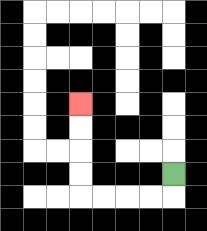{'start': '[7, 7]', 'end': '[3, 4]', 'path_directions': 'D,L,L,L,L,U,U,U,U', 'path_coordinates': '[[7, 7], [7, 8], [6, 8], [5, 8], [4, 8], [3, 8], [3, 7], [3, 6], [3, 5], [3, 4]]'}